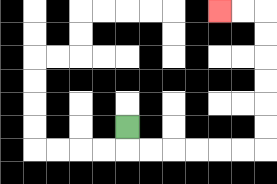{'start': '[5, 5]', 'end': '[9, 0]', 'path_directions': 'D,R,R,R,R,R,R,U,U,U,U,U,U,L,L', 'path_coordinates': '[[5, 5], [5, 6], [6, 6], [7, 6], [8, 6], [9, 6], [10, 6], [11, 6], [11, 5], [11, 4], [11, 3], [11, 2], [11, 1], [11, 0], [10, 0], [9, 0]]'}